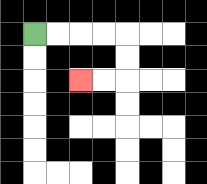{'start': '[1, 1]', 'end': '[3, 3]', 'path_directions': 'R,R,R,R,D,D,L,L', 'path_coordinates': '[[1, 1], [2, 1], [3, 1], [4, 1], [5, 1], [5, 2], [5, 3], [4, 3], [3, 3]]'}